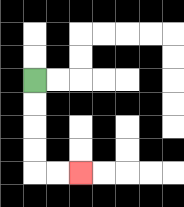{'start': '[1, 3]', 'end': '[3, 7]', 'path_directions': 'D,D,D,D,R,R', 'path_coordinates': '[[1, 3], [1, 4], [1, 5], [1, 6], [1, 7], [2, 7], [3, 7]]'}